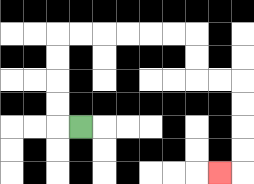{'start': '[3, 5]', 'end': '[9, 7]', 'path_directions': 'L,U,U,U,U,R,R,R,R,R,R,D,D,R,R,D,D,D,D,L', 'path_coordinates': '[[3, 5], [2, 5], [2, 4], [2, 3], [2, 2], [2, 1], [3, 1], [4, 1], [5, 1], [6, 1], [7, 1], [8, 1], [8, 2], [8, 3], [9, 3], [10, 3], [10, 4], [10, 5], [10, 6], [10, 7], [9, 7]]'}